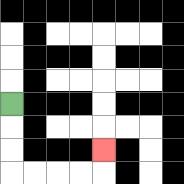{'start': '[0, 4]', 'end': '[4, 6]', 'path_directions': 'D,D,D,R,R,R,R,U', 'path_coordinates': '[[0, 4], [0, 5], [0, 6], [0, 7], [1, 7], [2, 7], [3, 7], [4, 7], [4, 6]]'}